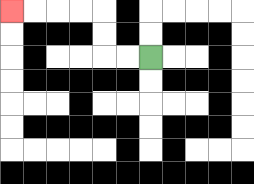{'start': '[6, 2]', 'end': '[0, 0]', 'path_directions': 'L,L,U,U,L,L,L,L', 'path_coordinates': '[[6, 2], [5, 2], [4, 2], [4, 1], [4, 0], [3, 0], [2, 0], [1, 0], [0, 0]]'}